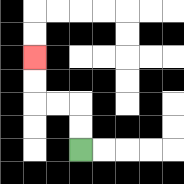{'start': '[3, 6]', 'end': '[1, 2]', 'path_directions': 'U,U,L,L,U,U', 'path_coordinates': '[[3, 6], [3, 5], [3, 4], [2, 4], [1, 4], [1, 3], [1, 2]]'}